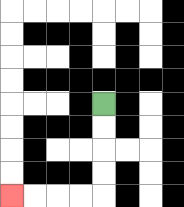{'start': '[4, 4]', 'end': '[0, 8]', 'path_directions': 'D,D,D,D,L,L,L,L', 'path_coordinates': '[[4, 4], [4, 5], [4, 6], [4, 7], [4, 8], [3, 8], [2, 8], [1, 8], [0, 8]]'}